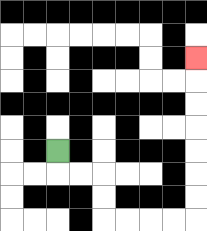{'start': '[2, 6]', 'end': '[8, 2]', 'path_directions': 'D,R,R,D,D,R,R,R,R,U,U,U,U,U,U,U', 'path_coordinates': '[[2, 6], [2, 7], [3, 7], [4, 7], [4, 8], [4, 9], [5, 9], [6, 9], [7, 9], [8, 9], [8, 8], [8, 7], [8, 6], [8, 5], [8, 4], [8, 3], [8, 2]]'}